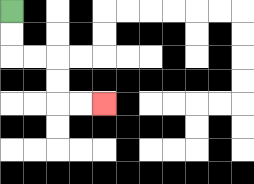{'start': '[0, 0]', 'end': '[4, 4]', 'path_directions': 'D,D,R,R,D,D,R,R', 'path_coordinates': '[[0, 0], [0, 1], [0, 2], [1, 2], [2, 2], [2, 3], [2, 4], [3, 4], [4, 4]]'}